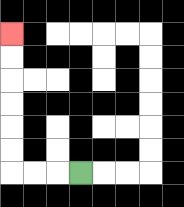{'start': '[3, 7]', 'end': '[0, 1]', 'path_directions': 'L,L,L,U,U,U,U,U,U', 'path_coordinates': '[[3, 7], [2, 7], [1, 7], [0, 7], [0, 6], [0, 5], [0, 4], [0, 3], [0, 2], [0, 1]]'}